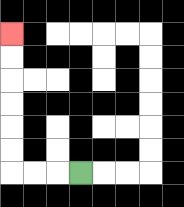{'start': '[3, 7]', 'end': '[0, 1]', 'path_directions': 'L,L,L,U,U,U,U,U,U', 'path_coordinates': '[[3, 7], [2, 7], [1, 7], [0, 7], [0, 6], [0, 5], [0, 4], [0, 3], [0, 2], [0, 1]]'}